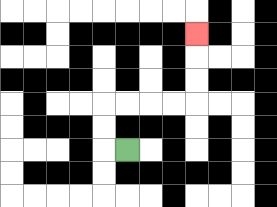{'start': '[5, 6]', 'end': '[8, 1]', 'path_directions': 'L,U,U,R,R,R,R,U,U,U', 'path_coordinates': '[[5, 6], [4, 6], [4, 5], [4, 4], [5, 4], [6, 4], [7, 4], [8, 4], [8, 3], [8, 2], [8, 1]]'}